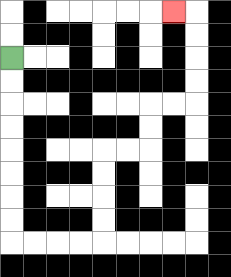{'start': '[0, 2]', 'end': '[7, 0]', 'path_directions': 'D,D,D,D,D,D,D,D,R,R,R,R,U,U,U,U,R,R,U,U,R,R,U,U,U,U,L', 'path_coordinates': '[[0, 2], [0, 3], [0, 4], [0, 5], [0, 6], [0, 7], [0, 8], [0, 9], [0, 10], [1, 10], [2, 10], [3, 10], [4, 10], [4, 9], [4, 8], [4, 7], [4, 6], [5, 6], [6, 6], [6, 5], [6, 4], [7, 4], [8, 4], [8, 3], [8, 2], [8, 1], [8, 0], [7, 0]]'}